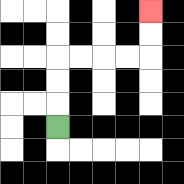{'start': '[2, 5]', 'end': '[6, 0]', 'path_directions': 'U,U,U,R,R,R,R,U,U', 'path_coordinates': '[[2, 5], [2, 4], [2, 3], [2, 2], [3, 2], [4, 2], [5, 2], [6, 2], [6, 1], [6, 0]]'}